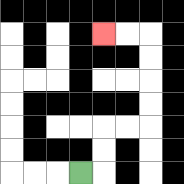{'start': '[3, 7]', 'end': '[4, 1]', 'path_directions': 'R,U,U,R,R,U,U,U,U,L,L', 'path_coordinates': '[[3, 7], [4, 7], [4, 6], [4, 5], [5, 5], [6, 5], [6, 4], [6, 3], [6, 2], [6, 1], [5, 1], [4, 1]]'}